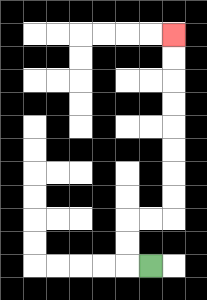{'start': '[6, 11]', 'end': '[7, 1]', 'path_directions': 'L,U,U,R,R,U,U,U,U,U,U,U,U', 'path_coordinates': '[[6, 11], [5, 11], [5, 10], [5, 9], [6, 9], [7, 9], [7, 8], [7, 7], [7, 6], [7, 5], [7, 4], [7, 3], [7, 2], [7, 1]]'}